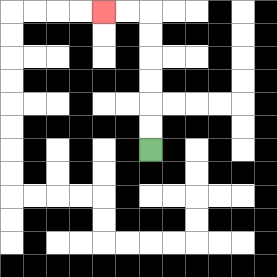{'start': '[6, 6]', 'end': '[4, 0]', 'path_directions': 'U,U,U,U,U,U,L,L', 'path_coordinates': '[[6, 6], [6, 5], [6, 4], [6, 3], [6, 2], [6, 1], [6, 0], [5, 0], [4, 0]]'}